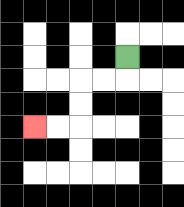{'start': '[5, 2]', 'end': '[1, 5]', 'path_directions': 'D,L,L,D,D,L,L', 'path_coordinates': '[[5, 2], [5, 3], [4, 3], [3, 3], [3, 4], [3, 5], [2, 5], [1, 5]]'}